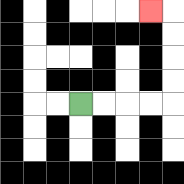{'start': '[3, 4]', 'end': '[6, 0]', 'path_directions': 'R,R,R,R,U,U,U,U,L', 'path_coordinates': '[[3, 4], [4, 4], [5, 4], [6, 4], [7, 4], [7, 3], [7, 2], [7, 1], [7, 0], [6, 0]]'}